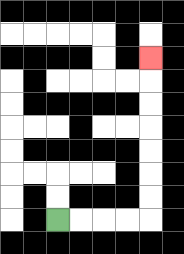{'start': '[2, 9]', 'end': '[6, 2]', 'path_directions': 'R,R,R,R,U,U,U,U,U,U,U', 'path_coordinates': '[[2, 9], [3, 9], [4, 9], [5, 9], [6, 9], [6, 8], [6, 7], [6, 6], [6, 5], [6, 4], [6, 3], [6, 2]]'}